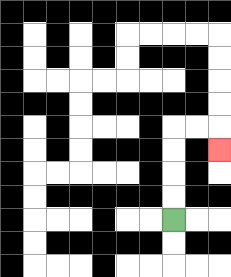{'start': '[7, 9]', 'end': '[9, 6]', 'path_directions': 'U,U,U,U,R,R,D', 'path_coordinates': '[[7, 9], [7, 8], [7, 7], [7, 6], [7, 5], [8, 5], [9, 5], [9, 6]]'}